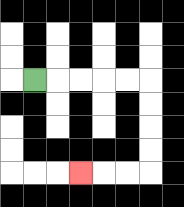{'start': '[1, 3]', 'end': '[3, 7]', 'path_directions': 'R,R,R,R,R,D,D,D,D,L,L,L', 'path_coordinates': '[[1, 3], [2, 3], [3, 3], [4, 3], [5, 3], [6, 3], [6, 4], [6, 5], [6, 6], [6, 7], [5, 7], [4, 7], [3, 7]]'}